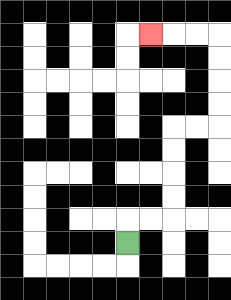{'start': '[5, 10]', 'end': '[6, 1]', 'path_directions': 'U,R,R,U,U,U,U,R,R,U,U,U,U,L,L,L', 'path_coordinates': '[[5, 10], [5, 9], [6, 9], [7, 9], [7, 8], [7, 7], [7, 6], [7, 5], [8, 5], [9, 5], [9, 4], [9, 3], [9, 2], [9, 1], [8, 1], [7, 1], [6, 1]]'}